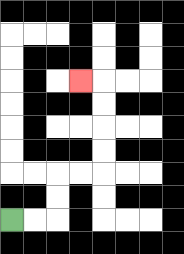{'start': '[0, 9]', 'end': '[3, 3]', 'path_directions': 'R,R,U,U,R,R,U,U,U,U,L', 'path_coordinates': '[[0, 9], [1, 9], [2, 9], [2, 8], [2, 7], [3, 7], [4, 7], [4, 6], [4, 5], [4, 4], [4, 3], [3, 3]]'}